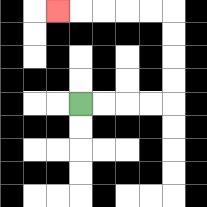{'start': '[3, 4]', 'end': '[2, 0]', 'path_directions': 'R,R,R,R,U,U,U,U,L,L,L,L,L', 'path_coordinates': '[[3, 4], [4, 4], [5, 4], [6, 4], [7, 4], [7, 3], [7, 2], [7, 1], [7, 0], [6, 0], [5, 0], [4, 0], [3, 0], [2, 0]]'}